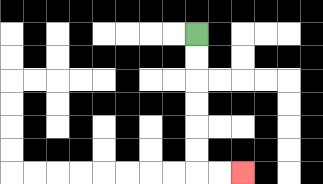{'start': '[8, 1]', 'end': '[10, 7]', 'path_directions': 'D,D,D,D,D,D,R,R', 'path_coordinates': '[[8, 1], [8, 2], [8, 3], [8, 4], [8, 5], [8, 6], [8, 7], [9, 7], [10, 7]]'}